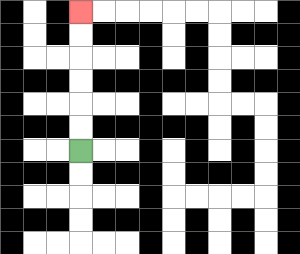{'start': '[3, 6]', 'end': '[3, 0]', 'path_directions': 'U,U,U,U,U,U', 'path_coordinates': '[[3, 6], [3, 5], [3, 4], [3, 3], [3, 2], [3, 1], [3, 0]]'}